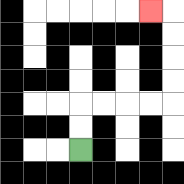{'start': '[3, 6]', 'end': '[6, 0]', 'path_directions': 'U,U,R,R,R,R,U,U,U,U,L', 'path_coordinates': '[[3, 6], [3, 5], [3, 4], [4, 4], [5, 4], [6, 4], [7, 4], [7, 3], [7, 2], [7, 1], [7, 0], [6, 0]]'}